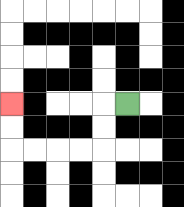{'start': '[5, 4]', 'end': '[0, 4]', 'path_directions': 'L,D,D,L,L,L,L,U,U', 'path_coordinates': '[[5, 4], [4, 4], [4, 5], [4, 6], [3, 6], [2, 6], [1, 6], [0, 6], [0, 5], [0, 4]]'}